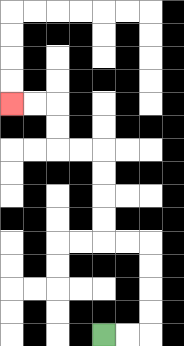{'start': '[4, 14]', 'end': '[0, 4]', 'path_directions': 'R,R,U,U,U,U,L,L,U,U,U,U,L,L,U,U,L,L', 'path_coordinates': '[[4, 14], [5, 14], [6, 14], [6, 13], [6, 12], [6, 11], [6, 10], [5, 10], [4, 10], [4, 9], [4, 8], [4, 7], [4, 6], [3, 6], [2, 6], [2, 5], [2, 4], [1, 4], [0, 4]]'}